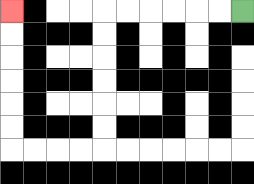{'start': '[10, 0]', 'end': '[0, 0]', 'path_directions': 'L,L,L,L,L,L,D,D,D,D,D,D,L,L,L,L,U,U,U,U,U,U', 'path_coordinates': '[[10, 0], [9, 0], [8, 0], [7, 0], [6, 0], [5, 0], [4, 0], [4, 1], [4, 2], [4, 3], [4, 4], [4, 5], [4, 6], [3, 6], [2, 6], [1, 6], [0, 6], [0, 5], [0, 4], [0, 3], [0, 2], [0, 1], [0, 0]]'}